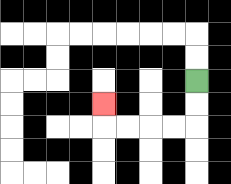{'start': '[8, 3]', 'end': '[4, 4]', 'path_directions': 'D,D,L,L,L,L,U', 'path_coordinates': '[[8, 3], [8, 4], [8, 5], [7, 5], [6, 5], [5, 5], [4, 5], [4, 4]]'}